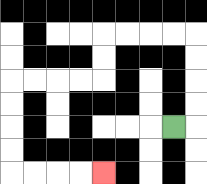{'start': '[7, 5]', 'end': '[4, 7]', 'path_directions': 'R,U,U,U,U,L,L,L,L,D,D,L,L,L,L,D,D,D,D,R,R,R,R', 'path_coordinates': '[[7, 5], [8, 5], [8, 4], [8, 3], [8, 2], [8, 1], [7, 1], [6, 1], [5, 1], [4, 1], [4, 2], [4, 3], [3, 3], [2, 3], [1, 3], [0, 3], [0, 4], [0, 5], [0, 6], [0, 7], [1, 7], [2, 7], [3, 7], [4, 7]]'}